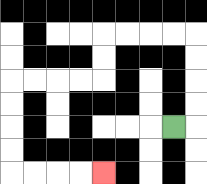{'start': '[7, 5]', 'end': '[4, 7]', 'path_directions': 'R,U,U,U,U,L,L,L,L,D,D,L,L,L,L,D,D,D,D,R,R,R,R', 'path_coordinates': '[[7, 5], [8, 5], [8, 4], [8, 3], [8, 2], [8, 1], [7, 1], [6, 1], [5, 1], [4, 1], [4, 2], [4, 3], [3, 3], [2, 3], [1, 3], [0, 3], [0, 4], [0, 5], [0, 6], [0, 7], [1, 7], [2, 7], [3, 7], [4, 7]]'}